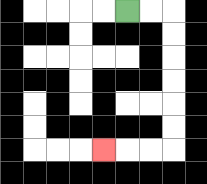{'start': '[5, 0]', 'end': '[4, 6]', 'path_directions': 'R,R,D,D,D,D,D,D,L,L,L', 'path_coordinates': '[[5, 0], [6, 0], [7, 0], [7, 1], [7, 2], [7, 3], [7, 4], [7, 5], [7, 6], [6, 6], [5, 6], [4, 6]]'}